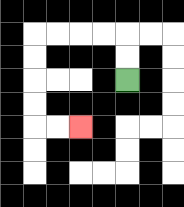{'start': '[5, 3]', 'end': '[3, 5]', 'path_directions': 'U,U,L,L,L,L,D,D,D,D,R,R', 'path_coordinates': '[[5, 3], [5, 2], [5, 1], [4, 1], [3, 1], [2, 1], [1, 1], [1, 2], [1, 3], [1, 4], [1, 5], [2, 5], [3, 5]]'}